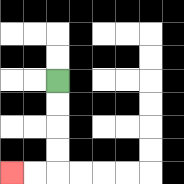{'start': '[2, 3]', 'end': '[0, 7]', 'path_directions': 'D,D,D,D,L,L', 'path_coordinates': '[[2, 3], [2, 4], [2, 5], [2, 6], [2, 7], [1, 7], [0, 7]]'}